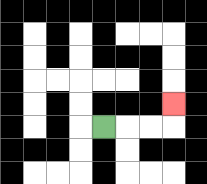{'start': '[4, 5]', 'end': '[7, 4]', 'path_directions': 'R,R,R,U', 'path_coordinates': '[[4, 5], [5, 5], [6, 5], [7, 5], [7, 4]]'}